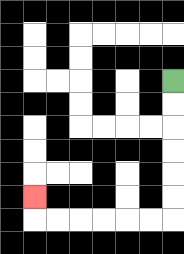{'start': '[7, 3]', 'end': '[1, 8]', 'path_directions': 'D,D,D,D,D,D,L,L,L,L,L,L,U', 'path_coordinates': '[[7, 3], [7, 4], [7, 5], [7, 6], [7, 7], [7, 8], [7, 9], [6, 9], [5, 9], [4, 9], [3, 9], [2, 9], [1, 9], [1, 8]]'}